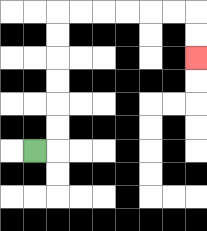{'start': '[1, 6]', 'end': '[8, 2]', 'path_directions': 'R,U,U,U,U,U,U,R,R,R,R,R,R,D,D', 'path_coordinates': '[[1, 6], [2, 6], [2, 5], [2, 4], [2, 3], [2, 2], [2, 1], [2, 0], [3, 0], [4, 0], [5, 0], [6, 0], [7, 0], [8, 0], [8, 1], [8, 2]]'}